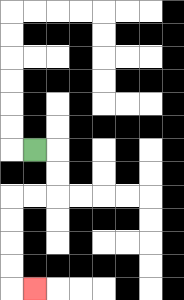{'start': '[1, 6]', 'end': '[1, 12]', 'path_directions': 'R,D,D,L,L,D,D,D,D,R', 'path_coordinates': '[[1, 6], [2, 6], [2, 7], [2, 8], [1, 8], [0, 8], [0, 9], [0, 10], [0, 11], [0, 12], [1, 12]]'}